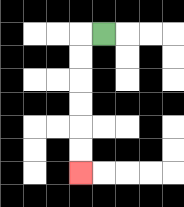{'start': '[4, 1]', 'end': '[3, 7]', 'path_directions': 'L,D,D,D,D,D,D', 'path_coordinates': '[[4, 1], [3, 1], [3, 2], [3, 3], [3, 4], [3, 5], [3, 6], [3, 7]]'}